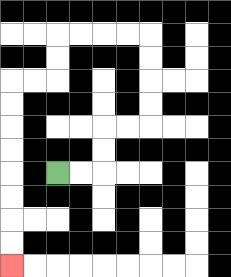{'start': '[2, 7]', 'end': '[0, 11]', 'path_directions': 'R,R,U,U,R,R,U,U,U,U,L,L,L,L,D,D,L,L,D,D,D,D,D,D,D,D', 'path_coordinates': '[[2, 7], [3, 7], [4, 7], [4, 6], [4, 5], [5, 5], [6, 5], [6, 4], [6, 3], [6, 2], [6, 1], [5, 1], [4, 1], [3, 1], [2, 1], [2, 2], [2, 3], [1, 3], [0, 3], [0, 4], [0, 5], [0, 6], [0, 7], [0, 8], [0, 9], [0, 10], [0, 11]]'}